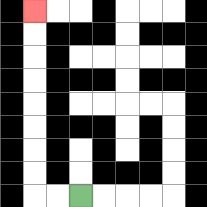{'start': '[3, 8]', 'end': '[1, 0]', 'path_directions': 'L,L,U,U,U,U,U,U,U,U', 'path_coordinates': '[[3, 8], [2, 8], [1, 8], [1, 7], [1, 6], [1, 5], [1, 4], [1, 3], [1, 2], [1, 1], [1, 0]]'}